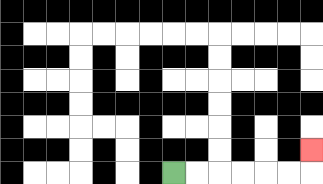{'start': '[7, 7]', 'end': '[13, 6]', 'path_directions': 'R,R,R,R,R,R,U', 'path_coordinates': '[[7, 7], [8, 7], [9, 7], [10, 7], [11, 7], [12, 7], [13, 7], [13, 6]]'}